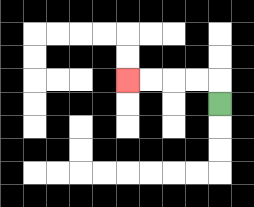{'start': '[9, 4]', 'end': '[5, 3]', 'path_directions': 'U,L,L,L,L', 'path_coordinates': '[[9, 4], [9, 3], [8, 3], [7, 3], [6, 3], [5, 3]]'}